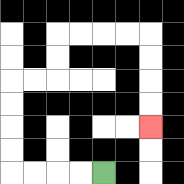{'start': '[4, 7]', 'end': '[6, 5]', 'path_directions': 'L,L,L,L,U,U,U,U,R,R,U,U,R,R,R,R,D,D,D,D', 'path_coordinates': '[[4, 7], [3, 7], [2, 7], [1, 7], [0, 7], [0, 6], [0, 5], [0, 4], [0, 3], [1, 3], [2, 3], [2, 2], [2, 1], [3, 1], [4, 1], [5, 1], [6, 1], [6, 2], [6, 3], [6, 4], [6, 5]]'}